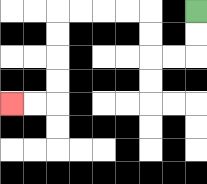{'start': '[8, 0]', 'end': '[0, 4]', 'path_directions': 'D,D,L,L,U,U,L,L,L,L,D,D,D,D,L,L', 'path_coordinates': '[[8, 0], [8, 1], [8, 2], [7, 2], [6, 2], [6, 1], [6, 0], [5, 0], [4, 0], [3, 0], [2, 0], [2, 1], [2, 2], [2, 3], [2, 4], [1, 4], [0, 4]]'}